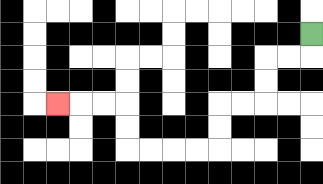{'start': '[13, 1]', 'end': '[2, 4]', 'path_directions': 'D,L,L,D,D,L,L,D,D,L,L,L,L,U,U,L,L,L', 'path_coordinates': '[[13, 1], [13, 2], [12, 2], [11, 2], [11, 3], [11, 4], [10, 4], [9, 4], [9, 5], [9, 6], [8, 6], [7, 6], [6, 6], [5, 6], [5, 5], [5, 4], [4, 4], [3, 4], [2, 4]]'}